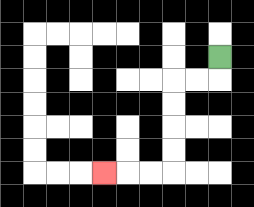{'start': '[9, 2]', 'end': '[4, 7]', 'path_directions': 'D,L,L,D,D,D,D,L,L,L', 'path_coordinates': '[[9, 2], [9, 3], [8, 3], [7, 3], [7, 4], [7, 5], [7, 6], [7, 7], [6, 7], [5, 7], [4, 7]]'}